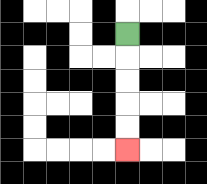{'start': '[5, 1]', 'end': '[5, 6]', 'path_directions': 'D,D,D,D,D', 'path_coordinates': '[[5, 1], [5, 2], [5, 3], [5, 4], [5, 5], [5, 6]]'}